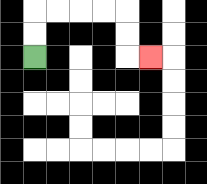{'start': '[1, 2]', 'end': '[6, 2]', 'path_directions': 'U,U,R,R,R,R,D,D,R', 'path_coordinates': '[[1, 2], [1, 1], [1, 0], [2, 0], [3, 0], [4, 0], [5, 0], [5, 1], [5, 2], [6, 2]]'}